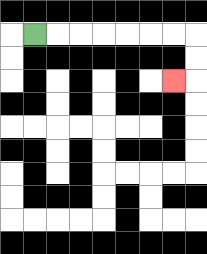{'start': '[1, 1]', 'end': '[7, 3]', 'path_directions': 'R,R,R,R,R,R,R,D,D,L', 'path_coordinates': '[[1, 1], [2, 1], [3, 1], [4, 1], [5, 1], [6, 1], [7, 1], [8, 1], [8, 2], [8, 3], [7, 3]]'}